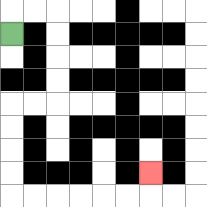{'start': '[0, 1]', 'end': '[6, 7]', 'path_directions': 'U,R,R,D,D,D,D,L,L,D,D,D,D,R,R,R,R,R,R,U', 'path_coordinates': '[[0, 1], [0, 0], [1, 0], [2, 0], [2, 1], [2, 2], [2, 3], [2, 4], [1, 4], [0, 4], [0, 5], [0, 6], [0, 7], [0, 8], [1, 8], [2, 8], [3, 8], [4, 8], [5, 8], [6, 8], [6, 7]]'}